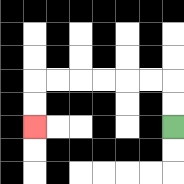{'start': '[7, 5]', 'end': '[1, 5]', 'path_directions': 'U,U,L,L,L,L,L,L,D,D', 'path_coordinates': '[[7, 5], [7, 4], [7, 3], [6, 3], [5, 3], [4, 3], [3, 3], [2, 3], [1, 3], [1, 4], [1, 5]]'}